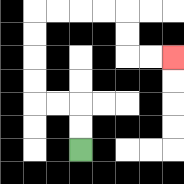{'start': '[3, 6]', 'end': '[7, 2]', 'path_directions': 'U,U,L,L,U,U,U,U,R,R,R,R,D,D,R,R', 'path_coordinates': '[[3, 6], [3, 5], [3, 4], [2, 4], [1, 4], [1, 3], [1, 2], [1, 1], [1, 0], [2, 0], [3, 0], [4, 0], [5, 0], [5, 1], [5, 2], [6, 2], [7, 2]]'}